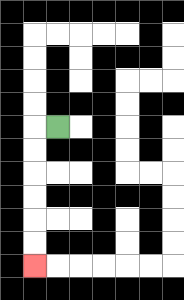{'start': '[2, 5]', 'end': '[1, 11]', 'path_directions': 'L,D,D,D,D,D,D', 'path_coordinates': '[[2, 5], [1, 5], [1, 6], [1, 7], [1, 8], [1, 9], [1, 10], [1, 11]]'}